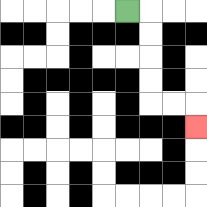{'start': '[5, 0]', 'end': '[8, 5]', 'path_directions': 'R,D,D,D,D,R,R,D', 'path_coordinates': '[[5, 0], [6, 0], [6, 1], [6, 2], [6, 3], [6, 4], [7, 4], [8, 4], [8, 5]]'}